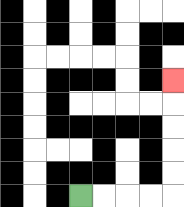{'start': '[3, 8]', 'end': '[7, 3]', 'path_directions': 'R,R,R,R,U,U,U,U,U', 'path_coordinates': '[[3, 8], [4, 8], [5, 8], [6, 8], [7, 8], [7, 7], [7, 6], [7, 5], [7, 4], [7, 3]]'}